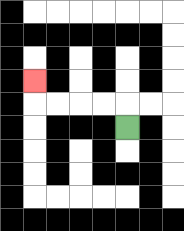{'start': '[5, 5]', 'end': '[1, 3]', 'path_directions': 'U,L,L,L,L,U', 'path_coordinates': '[[5, 5], [5, 4], [4, 4], [3, 4], [2, 4], [1, 4], [1, 3]]'}